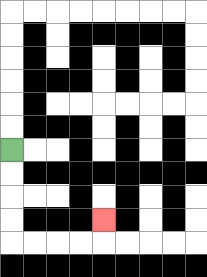{'start': '[0, 6]', 'end': '[4, 9]', 'path_directions': 'D,D,D,D,R,R,R,R,U', 'path_coordinates': '[[0, 6], [0, 7], [0, 8], [0, 9], [0, 10], [1, 10], [2, 10], [3, 10], [4, 10], [4, 9]]'}